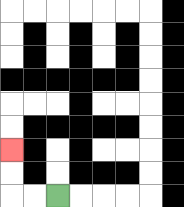{'start': '[2, 8]', 'end': '[0, 6]', 'path_directions': 'L,L,U,U', 'path_coordinates': '[[2, 8], [1, 8], [0, 8], [0, 7], [0, 6]]'}